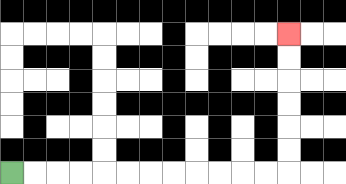{'start': '[0, 7]', 'end': '[12, 1]', 'path_directions': 'R,R,R,R,R,R,R,R,R,R,R,R,U,U,U,U,U,U', 'path_coordinates': '[[0, 7], [1, 7], [2, 7], [3, 7], [4, 7], [5, 7], [6, 7], [7, 7], [8, 7], [9, 7], [10, 7], [11, 7], [12, 7], [12, 6], [12, 5], [12, 4], [12, 3], [12, 2], [12, 1]]'}